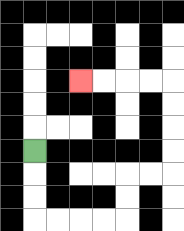{'start': '[1, 6]', 'end': '[3, 3]', 'path_directions': 'D,D,D,R,R,R,R,U,U,R,R,U,U,U,U,L,L,L,L', 'path_coordinates': '[[1, 6], [1, 7], [1, 8], [1, 9], [2, 9], [3, 9], [4, 9], [5, 9], [5, 8], [5, 7], [6, 7], [7, 7], [7, 6], [7, 5], [7, 4], [7, 3], [6, 3], [5, 3], [4, 3], [3, 3]]'}